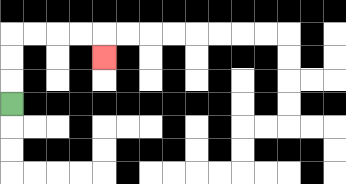{'start': '[0, 4]', 'end': '[4, 2]', 'path_directions': 'U,U,U,R,R,R,R,D', 'path_coordinates': '[[0, 4], [0, 3], [0, 2], [0, 1], [1, 1], [2, 1], [3, 1], [4, 1], [4, 2]]'}